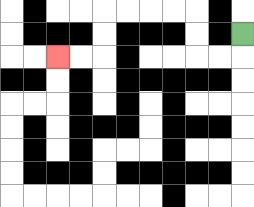{'start': '[10, 1]', 'end': '[2, 2]', 'path_directions': 'D,L,L,U,U,L,L,L,L,D,D,L,L', 'path_coordinates': '[[10, 1], [10, 2], [9, 2], [8, 2], [8, 1], [8, 0], [7, 0], [6, 0], [5, 0], [4, 0], [4, 1], [4, 2], [3, 2], [2, 2]]'}